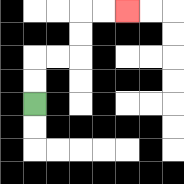{'start': '[1, 4]', 'end': '[5, 0]', 'path_directions': 'U,U,R,R,U,U,R,R', 'path_coordinates': '[[1, 4], [1, 3], [1, 2], [2, 2], [3, 2], [3, 1], [3, 0], [4, 0], [5, 0]]'}